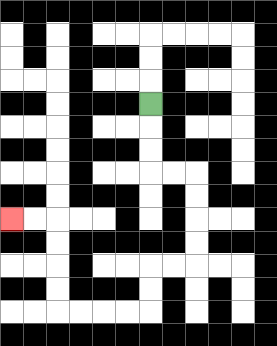{'start': '[6, 4]', 'end': '[0, 9]', 'path_directions': 'D,D,D,R,R,D,D,D,D,L,L,D,D,L,L,L,L,U,U,U,U,L,L', 'path_coordinates': '[[6, 4], [6, 5], [6, 6], [6, 7], [7, 7], [8, 7], [8, 8], [8, 9], [8, 10], [8, 11], [7, 11], [6, 11], [6, 12], [6, 13], [5, 13], [4, 13], [3, 13], [2, 13], [2, 12], [2, 11], [2, 10], [2, 9], [1, 9], [0, 9]]'}